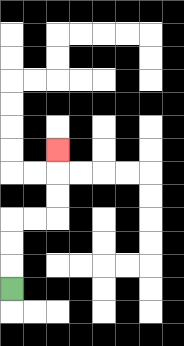{'start': '[0, 12]', 'end': '[2, 6]', 'path_directions': 'U,U,U,R,R,U,U,U', 'path_coordinates': '[[0, 12], [0, 11], [0, 10], [0, 9], [1, 9], [2, 9], [2, 8], [2, 7], [2, 6]]'}